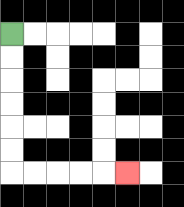{'start': '[0, 1]', 'end': '[5, 7]', 'path_directions': 'D,D,D,D,D,D,R,R,R,R,R', 'path_coordinates': '[[0, 1], [0, 2], [0, 3], [0, 4], [0, 5], [0, 6], [0, 7], [1, 7], [2, 7], [3, 7], [4, 7], [5, 7]]'}